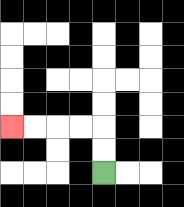{'start': '[4, 7]', 'end': '[0, 5]', 'path_directions': 'U,U,L,L,L,L', 'path_coordinates': '[[4, 7], [4, 6], [4, 5], [3, 5], [2, 5], [1, 5], [0, 5]]'}